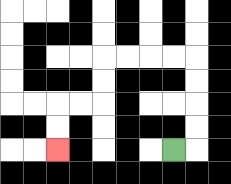{'start': '[7, 6]', 'end': '[2, 6]', 'path_directions': 'R,U,U,U,U,L,L,L,L,D,D,L,L,D,D', 'path_coordinates': '[[7, 6], [8, 6], [8, 5], [8, 4], [8, 3], [8, 2], [7, 2], [6, 2], [5, 2], [4, 2], [4, 3], [4, 4], [3, 4], [2, 4], [2, 5], [2, 6]]'}